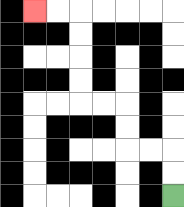{'start': '[7, 8]', 'end': '[1, 0]', 'path_directions': 'U,U,L,L,U,U,L,L,U,U,U,U,L,L', 'path_coordinates': '[[7, 8], [7, 7], [7, 6], [6, 6], [5, 6], [5, 5], [5, 4], [4, 4], [3, 4], [3, 3], [3, 2], [3, 1], [3, 0], [2, 0], [1, 0]]'}